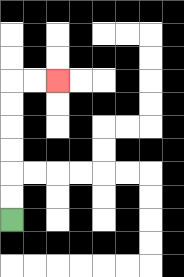{'start': '[0, 9]', 'end': '[2, 3]', 'path_directions': 'U,U,U,U,U,U,R,R', 'path_coordinates': '[[0, 9], [0, 8], [0, 7], [0, 6], [0, 5], [0, 4], [0, 3], [1, 3], [2, 3]]'}